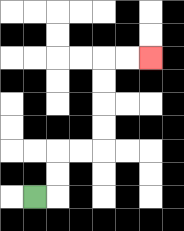{'start': '[1, 8]', 'end': '[6, 2]', 'path_directions': 'R,U,U,R,R,U,U,U,U,R,R', 'path_coordinates': '[[1, 8], [2, 8], [2, 7], [2, 6], [3, 6], [4, 6], [4, 5], [4, 4], [4, 3], [4, 2], [5, 2], [6, 2]]'}